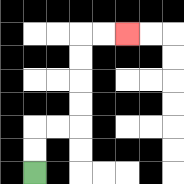{'start': '[1, 7]', 'end': '[5, 1]', 'path_directions': 'U,U,R,R,U,U,U,U,R,R', 'path_coordinates': '[[1, 7], [1, 6], [1, 5], [2, 5], [3, 5], [3, 4], [3, 3], [3, 2], [3, 1], [4, 1], [5, 1]]'}